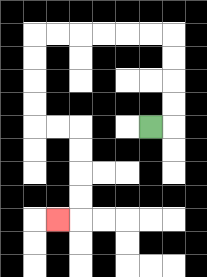{'start': '[6, 5]', 'end': '[2, 9]', 'path_directions': 'R,U,U,U,U,L,L,L,L,L,L,D,D,D,D,R,R,D,D,D,D,L', 'path_coordinates': '[[6, 5], [7, 5], [7, 4], [7, 3], [7, 2], [7, 1], [6, 1], [5, 1], [4, 1], [3, 1], [2, 1], [1, 1], [1, 2], [1, 3], [1, 4], [1, 5], [2, 5], [3, 5], [3, 6], [3, 7], [3, 8], [3, 9], [2, 9]]'}